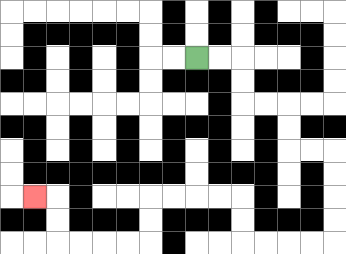{'start': '[8, 2]', 'end': '[1, 8]', 'path_directions': 'R,R,D,D,R,R,D,D,R,R,D,D,D,D,L,L,L,L,U,U,L,L,L,L,D,D,L,L,L,L,U,U,L', 'path_coordinates': '[[8, 2], [9, 2], [10, 2], [10, 3], [10, 4], [11, 4], [12, 4], [12, 5], [12, 6], [13, 6], [14, 6], [14, 7], [14, 8], [14, 9], [14, 10], [13, 10], [12, 10], [11, 10], [10, 10], [10, 9], [10, 8], [9, 8], [8, 8], [7, 8], [6, 8], [6, 9], [6, 10], [5, 10], [4, 10], [3, 10], [2, 10], [2, 9], [2, 8], [1, 8]]'}